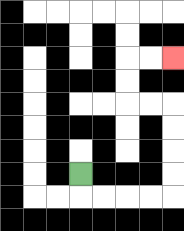{'start': '[3, 7]', 'end': '[7, 2]', 'path_directions': 'D,R,R,R,R,U,U,U,U,L,L,U,U,R,R', 'path_coordinates': '[[3, 7], [3, 8], [4, 8], [5, 8], [6, 8], [7, 8], [7, 7], [7, 6], [7, 5], [7, 4], [6, 4], [5, 4], [5, 3], [5, 2], [6, 2], [7, 2]]'}